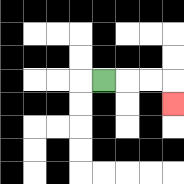{'start': '[4, 3]', 'end': '[7, 4]', 'path_directions': 'R,R,R,D', 'path_coordinates': '[[4, 3], [5, 3], [6, 3], [7, 3], [7, 4]]'}